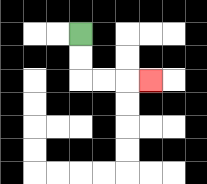{'start': '[3, 1]', 'end': '[6, 3]', 'path_directions': 'D,D,R,R,R', 'path_coordinates': '[[3, 1], [3, 2], [3, 3], [4, 3], [5, 3], [6, 3]]'}